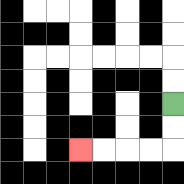{'start': '[7, 4]', 'end': '[3, 6]', 'path_directions': 'D,D,L,L,L,L', 'path_coordinates': '[[7, 4], [7, 5], [7, 6], [6, 6], [5, 6], [4, 6], [3, 6]]'}